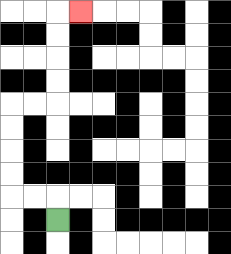{'start': '[2, 9]', 'end': '[3, 0]', 'path_directions': 'U,L,L,U,U,U,U,R,R,U,U,U,U,R', 'path_coordinates': '[[2, 9], [2, 8], [1, 8], [0, 8], [0, 7], [0, 6], [0, 5], [0, 4], [1, 4], [2, 4], [2, 3], [2, 2], [2, 1], [2, 0], [3, 0]]'}